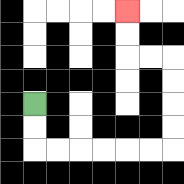{'start': '[1, 4]', 'end': '[5, 0]', 'path_directions': 'D,D,R,R,R,R,R,R,U,U,U,U,L,L,U,U', 'path_coordinates': '[[1, 4], [1, 5], [1, 6], [2, 6], [3, 6], [4, 6], [5, 6], [6, 6], [7, 6], [7, 5], [7, 4], [7, 3], [7, 2], [6, 2], [5, 2], [5, 1], [5, 0]]'}